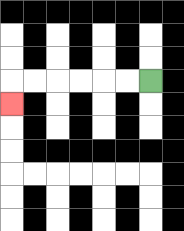{'start': '[6, 3]', 'end': '[0, 4]', 'path_directions': 'L,L,L,L,L,L,D', 'path_coordinates': '[[6, 3], [5, 3], [4, 3], [3, 3], [2, 3], [1, 3], [0, 3], [0, 4]]'}